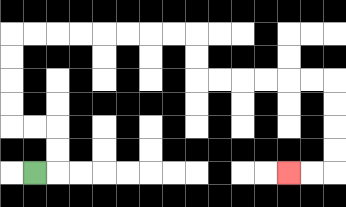{'start': '[1, 7]', 'end': '[12, 7]', 'path_directions': 'R,U,U,L,L,U,U,U,U,R,R,R,R,R,R,R,R,D,D,R,R,R,R,R,R,D,D,D,D,L,L', 'path_coordinates': '[[1, 7], [2, 7], [2, 6], [2, 5], [1, 5], [0, 5], [0, 4], [0, 3], [0, 2], [0, 1], [1, 1], [2, 1], [3, 1], [4, 1], [5, 1], [6, 1], [7, 1], [8, 1], [8, 2], [8, 3], [9, 3], [10, 3], [11, 3], [12, 3], [13, 3], [14, 3], [14, 4], [14, 5], [14, 6], [14, 7], [13, 7], [12, 7]]'}